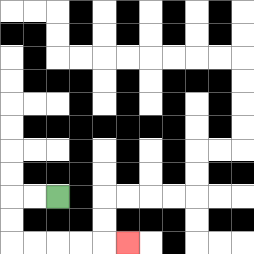{'start': '[2, 8]', 'end': '[5, 10]', 'path_directions': 'L,L,D,D,R,R,R,R,R', 'path_coordinates': '[[2, 8], [1, 8], [0, 8], [0, 9], [0, 10], [1, 10], [2, 10], [3, 10], [4, 10], [5, 10]]'}